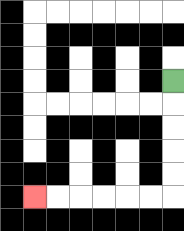{'start': '[7, 3]', 'end': '[1, 8]', 'path_directions': 'D,D,D,D,D,L,L,L,L,L,L', 'path_coordinates': '[[7, 3], [7, 4], [7, 5], [7, 6], [7, 7], [7, 8], [6, 8], [5, 8], [4, 8], [3, 8], [2, 8], [1, 8]]'}